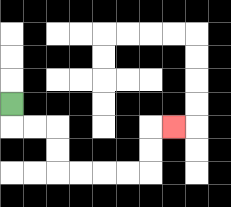{'start': '[0, 4]', 'end': '[7, 5]', 'path_directions': 'D,R,R,D,D,R,R,R,R,U,U,R', 'path_coordinates': '[[0, 4], [0, 5], [1, 5], [2, 5], [2, 6], [2, 7], [3, 7], [4, 7], [5, 7], [6, 7], [6, 6], [6, 5], [7, 5]]'}